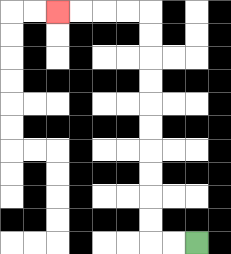{'start': '[8, 10]', 'end': '[2, 0]', 'path_directions': 'L,L,U,U,U,U,U,U,U,U,U,U,L,L,L,L', 'path_coordinates': '[[8, 10], [7, 10], [6, 10], [6, 9], [6, 8], [6, 7], [6, 6], [6, 5], [6, 4], [6, 3], [6, 2], [6, 1], [6, 0], [5, 0], [4, 0], [3, 0], [2, 0]]'}